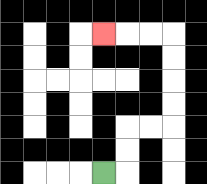{'start': '[4, 7]', 'end': '[4, 1]', 'path_directions': 'R,U,U,R,R,U,U,U,U,L,L,L', 'path_coordinates': '[[4, 7], [5, 7], [5, 6], [5, 5], [6, 5], [7, 5], [7, 4], [7, 3], [7, 2], [7, 1], [6, 1], [5, 1], [4, 1]]'}